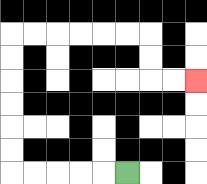{'start': '[5, 7]', 'end': '[8, 3]', 'path_directions': 'L,L,L,L,L,U,U,U,U,U,U,R,R,R,R,R,R,D,D,R,R', 'path_coordinates': '[[5, 7], [4, 7], [3, 7], [2, 7], [1, 7], [0, 7], [0, 6], [0, 5], [0, 4], [0, 3], [0, 2], [0, 1], [1, 1], [2, 1], [3, 1], [4, 1], [5, 1], [6, 1], [6, 2], [6, 3], [7, 3], [8, 3]]'}